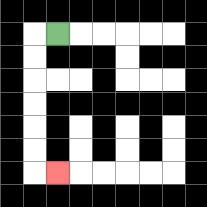{'start': '[2, 1]', 'end': '[2, 7]', 'path_directions': 'L,D,D,D,D,D,D,R', 'path_coordinates': '[[2, 1], [1, 1], [1, 2], [1, 3], [1, 4], [1, 5], [1, 6], [1, 7], [2, 7]]'}